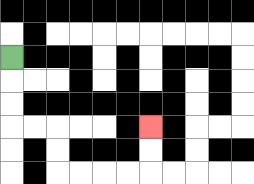{'start': '[0, 2]', 'end': '[6, 5]', 'path_directions': 'D,D,D,R,R,D,D,R,R,R,R,U,U', 'path_coordinates': '[[0, 2], [0, 3], [0, 4], [0, 5], [1, 5], [2, 5], [2, 6], [2, 7], [3, 7], [4, 7], [5, 7], [6, 7], [6, 6], [6, 5]]'}